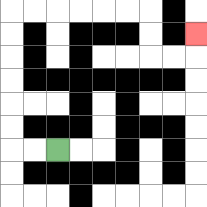{'start': '[2, 6]', 'end': '[8, 1]', 'path_directions': 'L,L,U,U,U,U,U,U,R,R,R,R,R,R,D,D,R,R,U', 'path_coordinates': '[[2, 6], [1, 6], [0, 6], [0, 5], [0, 4], [0, 3], [0, 2], [0, 1], [0, 0], [1, 0], [2, 0], [3, 0], [4, 0], [5, 0], [6, 0], [6, 1], [6, 2], [7, 2], [8, 2], [8, 1]]'}